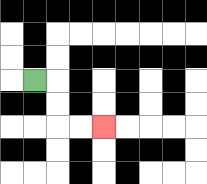{'start': '[1, 3]', 'end': '[4, 5]', 'path_directions': 'R,D,D,R,R', 'path_coordinates': '[[1, 3], [2, 3], [2, 4], [2, 5], [3, 5], [4, 5]]'}